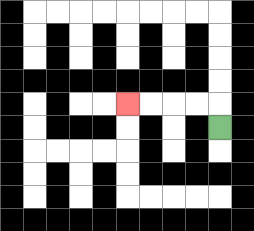{'start': '[9, 5]', 'end': '[5, 4]', 'path_directions': 'U,L,L,L,L', 'path_coordinates': '[[9, 5], [9, 4], [8, 4], [7, 4], [6, 4], [5, 4]]'}